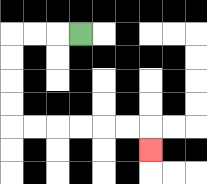{'start': '[3, 1]', 'end': '[6, 6]', 'path_directions': 'L,L,L,D,D,D,D,R,R,R,R,R,R,D', 'path_coordinates': '[[3, 1], [2, 1], [1, 1], [0, 1], [0, 2], [0, 3], [0, 4], [0, 5], [1, 5], [2, 5], [3, 5], [4, 5], [5, 5], [6, 5], [6, 6]]'}